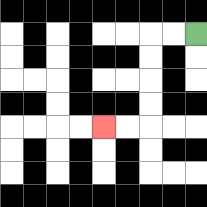{'start': '[8, 1]', 'end': '[4, 5]', 'path_directions': 'L,L,D,D,D,D,L,L', 'path_coordinates': '[[8, 1], [7, 1], [6, 1], [6, 2], [6, 3], [6, 4], [6, 5], [5, 5], [4, 5]]'}